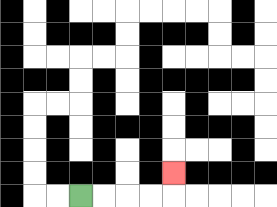{'start': '[3, 8]', 'end': '[7, 7]', 'path_directions': 'R,R,R,R,U', 'path_coordinates': '[[3, 8], [4, 8], [5, 8], [6, 8], [7, 8], [7, 7]]'}